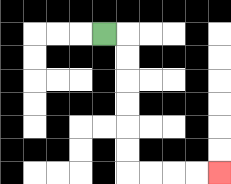{'start': '[4, 1]', 'end': '[9, 7]', 'path_directions': 'R,D,D,D,D,D,D,R,R,R,R', 'path_coordinates': '[[4, 1], [5, 1], [5, 2], [5, 3], [5, 4], [5, 5], [5, 6], [5, 7], [6, 7], [7, 7], [8, 7], [9, 7]]'}